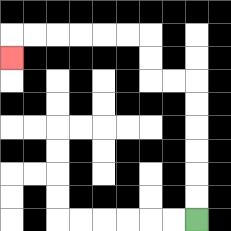{'start': '[8, 9]', 'end': '[0, 2]', 'path_directions': 'U,U,U,U,U,U,L,L,U,U,L,L,L,L,L,L,D', 'path_coordinates': '[[8, 9], [8, 8], [8, 7], [8, 6], [8, 5], [8, 4], [8, 3], [7, 3], [6, 3], [6, 2], [6, 1], [5, 1], [4, 1], [3, 1], [2, 1], [1, 1], [0, 1], [0, 2]]'}